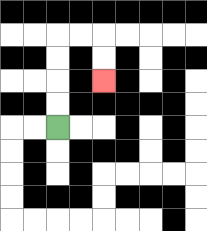{'start': '[2, 5]', 'end': '[4, 3]', 'path_directions': 'U,U,U,U,R,R,D,D', 'path_coordinates': '[[2, 5], [2, 4], [2, 3], [2, 2], [2, 1], [3, 1], [4, 1], [4, 2], [4, 3]]'}